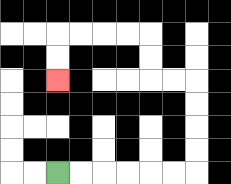{'start': '[2, 7]', 'end': '[2, 3]', 'path_directions': 'R,R,R,R,R,R,U,U,U,U,L,L,U,U,L,L,L,L,D,D', 'path_coordinates': '[[2, 7], [3, 7], [4, 7], [5, 7], [6, 7], [7, 7], [8, 7], [8, 6], [8, 5], [8, 4], [8, 3], [7, 3], [6, 3], [6, 2], [6, 1], [5, 1], [4, 1], [3, 1], [2, 1], [2, 2], [2, 3]]'}